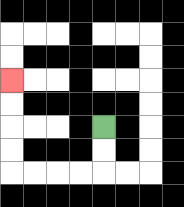{'start': '[4, 5]', 'end': '[0, 3]', 'path_directions': 'D,D,L,L,L,L,U,U,U,U', 'path_coordinates': '[[4, 5], [4, 6], [4, 7], [3, 7], [2, 7], [1, 7], [0, 7], [0, 6], [0, 5], [0, 4], [0, 3]]'}